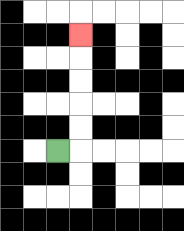{'start': '[2, 6]', 'end': '[3, 1]', 'path_directions': 'R,U,U,U,U,U', 'path_coordinates': '[[2, 6], [3, 6], [3, 5], [3, 4], [3, 3], [3, 2], [3, 1]]'}